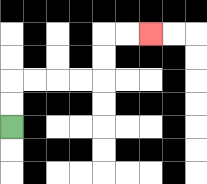{'start': '[0, 5]', 'end': '[6, 1]', 'path_directions': 'U,U,R,R,R,R,U,U,R,R', 'path_coordinates': '[[0, 5], [0, 4], [0, 3], [1, 3], [2, 3], [3, 3], [4, 3], [4, 2], [4, 1], [5, 1], [6, 1]]'}